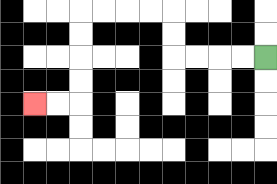{'start': '[11, 2]', 'end': '[1, 4]', 'path_directions': 'L,L,L,L,U,U,L,L,L,L,D,D,D,D,L,L', 'path_coordinates': '[[11, 2], [10, 2], [9, 2], [8, 2], [7, 2], [7, 1], [7, 0], [6, 0], [5, 0], [4, 0], [3, 0], [3, 1], [3, 2], [3, 3], [3, 4], [2, 4], [1, 4]]'}